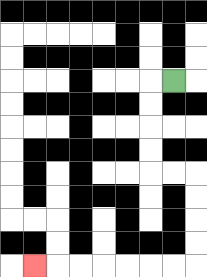{'start': '[7, 3]', 'end': '[1, 11]', 'path_directions': 'L,D,D,D,D,R,R,D,D,D,D,L,L,L,L,L,L,L', 'path_coordinates': '[[7, 3], [6, 3], [6, 4], [6, 5], [6, 6], [6, 7], [7, 7], [8, 7], [8, 8], [8, 9], [8, 10], [8, 11], [7, 11], [6, 11], [5, 11], [4, 11], [3, 11], [2, 11], [1, 11]]'}